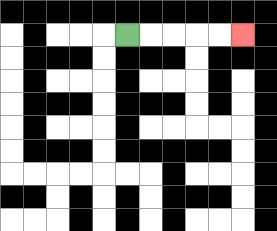{'start': '[5, 1]', 'end': '[10, 1]', 'path_directions': 'R,R,R,R,R', 'path_coordinates': '[[5, 1], [6, 1], [7, 1], [8, 1], [9, 1], [10, 1]]'}